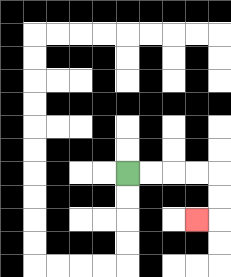{'start': '[5, 7]', 'end': '[8, 9]', 'path_directions': 'R,R,R,R,D,D,L', 'path_coordinates': '[[5, 7], [6, 7], [7, 7], [8, 7], [9, 7], [9, 8], [9, 9], [8, 9]]'}